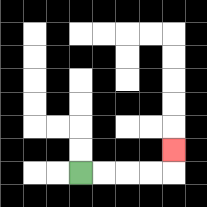{'start': '[3, 7]', 'end': '[7, 6]', 'path_directions': 'R,R,R,R,U', 'path_coordinates': '[[3, 7], [4, 7], [5, 7], [6, 7], [7, 7], [7, 6]]'}